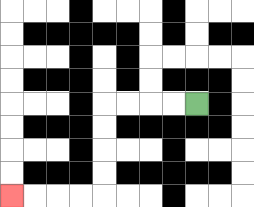{'start': '[8, 4]', 'end': '[0, 8]', 'path_directions': 'L,L,L,L,D,D,D,D,L,L,L,L', 'path_coordinates': '[[8, 4], [7, 4], [6, 4], [5, 4], [4, 4], [4, 5], [4, 6], [4, 7], [4, 8], [3, 8], [2, 8], [1, 8], [0, 8]]'}